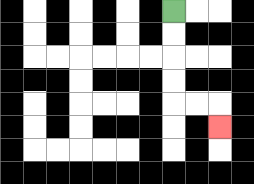{'start': '[7, 0]', 'end': '[9, 5]', 'path_directions': 'D,D,D,D,R,R,D', 'path_coordinates': '[[7, 0], [7, 1], [7, 2], [7, 3], [7, 4], [8, 4], [9, 4], [9, 5]]'}